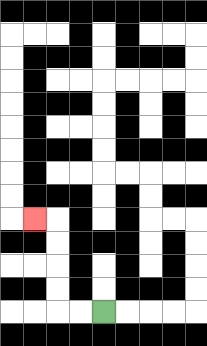{'start': '[4, 13]', 'end': '[1, 9]', 'path_directions': 'L,L,U,U,U,U,L', 'path_coordinates': '[[4, 13], [3, 13], [2, 13], [2, 12], [2, 11], [2, 10], [2, 9], [1, 9]]'}